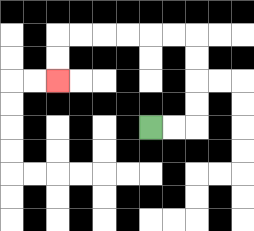{'start': '[6, 5]', 'end': '[2, 3]', 'path_directions': 'R,R,U,U,U,U,L,L,L,L,L,L,D,D', 'path_coordinates': '[[6, 5], [7, 5], [8, 5], [8, 4], [8, 3], [8, 2], [8, 1], [7, 1], [6, 1], [5, 1], [4, 1], [3, 1], [2, 1], [2, 2], [2, 3]]'}